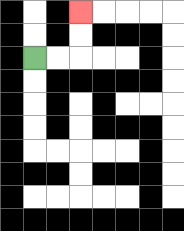{'start': '[1, 2]', 'end': '[3, 0]', 'path_directions': 'R,R,U,U', 'path_coordinates': '[[1, 2], [2, 2], [3, 2], [3, 1], [3, 0]]'}